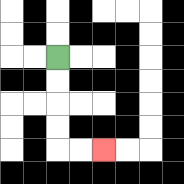{'start': '[2, 2]', 'end': '[4, 6]', 'path_directions': 'D,D,D,D,R,R', 'path_coordinates': '[[2, 2], [2, 3], [2, 4], [2, 5], [2, 6], [3, 6], [4, 6]]'}